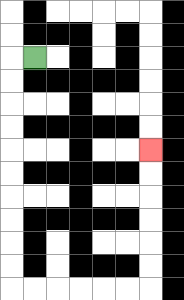{'start': '[1, 2]', 'end': '[6, 6]', 'path_directions': 'L,D,D,D,D,D,D,D,D,D,D,R,R,R,R,R,R,U,U,U,U,U,U', 'path_coordinates': '[[1, 2], [0, 2], [0, 3], [0, 4], [0, 5], [0, 6], [0, 7], [0, 8], [0, 9], [0, 10], [0, 11], [0, 12], [1, 12], [2, 12], [3, 12], [4, 12], [5, 12], [6, 12], [6, 11], [6, 10], [6, 9], [6, 8], [6, 7], [6, 6]]'}